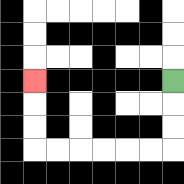{'start': '[7, 3]', 'end': '[1, 3]', 'path_directions': 'D,D,D,L,L,L,L,L,L,U,U,U', 'path_coordinates': '[[7, 3], [7, 4], [7, 5], [7, 6], [6, 6], [5, 6], [4, 6], [3, 6], [2, 6], [1, 6], [1, 5], [1, 4], [1, 3]]'}